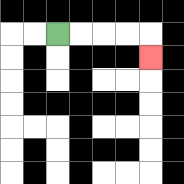{'start': '[2, 1]', 'end': '[6, 2]', 'path_directions': 'R,R,R,R,D', 'path_coordinates': '[[2, 1], [3, 1], [4, 1], [5, 1], [6, 1], [6, 2]]'}